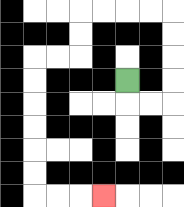{'start': '[5, 3]', 'end': '[4, 8]', 'path_directions': 'D,R,R,U,U,U,U,L,L,L,L,D,D,L,L,D,D,D,D,D,D,R,R,R', 'path_coordinates': '[[5, 3], [5, 4], [6, 4], [7, 4], [7, 3], [7, 2], [7, 1], [7, 0], [6, 0], [5, 0], [4, 0], [3, 0], [3, 1], [3, 2], [2, 2], [1, 2], [1, 3], [1, 4], [1, 5], [1, 6], [1, 7], [1, 8], [2, 8], [3, 8], [4, 8]]'}